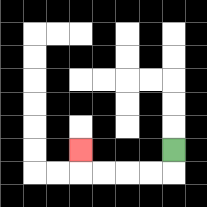{'start': '[7, 6]', 'end': '[3, 6]', 'path_directions': 'D,L,L,L,L,U', 'path_coordinates': '[[7, 6], [7, 7], [6, 7], [5, 7], [4, 7], [3, 7], [3, 6]]'}